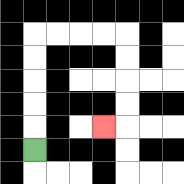{'start': '[1, 6]', 'end': '[4, 5]', 'path_directions': 'U,U,U,U,U,R,R,R,R,D,D,D,D,L', 'path_coordinates': '[[1, 6], [1, 5], [1, 4], [1, 3], [1, 2], [1, 1], [2, 1], [3, 1], [4, 1], [5, 1], [5, 2], [5, 3], [5, 4], [5, 5], [4, 5]]'}